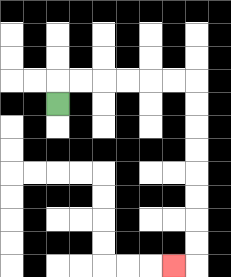{'start': '[2, 4]', 'end': '[7, 11]', 'path_directions': 'U,R,R,R,R,R,R,D,D,D,D,D,D,D,D,L', 'path_coordinates': '[[2, 4], [2, 3], [3, 3], [4, 3], [5, 3], [6, 3], [7, 3], [8, 3], [8, 4], [8, 5], [8, 6], [8, 7], [8, 8], [8, 9], [8, 10], [8, 11], [7, 11]]'}